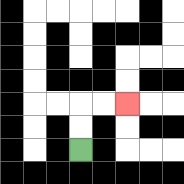{'start': '[3, 6]', 'end': '[5, 4]', 'path_directions': 'U,U,R,R', 'path_coordinates': '[[3, 6], [3, 5], [3, 4], [4, 4], [5, 4]]'}